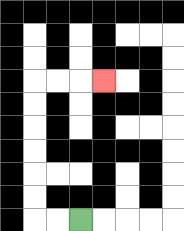{'start': '[3, 9]', 'end': '[4, 3]', 'path_directions': 'L,L,U,U,U,U,U,U,R,R,R', 'path_coordinates': '[[3, 9], [2, 9], [1, 9], [1, 8], [1, 7], [1, 6], [1, 5], [1, 4], [1, 3], [2, 3], [3, 3], [4, 3]]'}